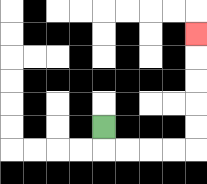{'start': '[4, 5]', 'end': '[8, 1]', 'path_directions': 'D,R,R,R,R,U,U,U,U,U', 'path_coordinates': '[[4, 5], [4, 6], [5, 6], [6, 6], [7, 6], [8, 6], [8, 5], [8, 4], [8, 3], [8, 2], [8, 1]]'}